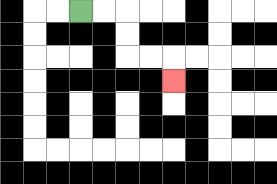{'start': '[3, 0]', 'end': '[7, 3]', 'path_directions': 'R,R,D,D,R,R,D', 'path_coordinates': '[[3, 0], [4, 0], [5, 0], [5, 1], [5, 2], [6, 2], [7, 2], [7, 3]]'}